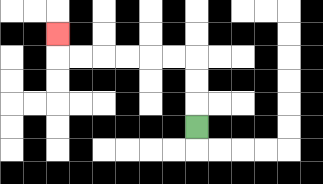{'start': '[8, 5]', 'end': '[2, 1]', 'path_directions': 'U,U,U,L,L,L,L,L,L,U', 'path_coordinates': '[[8, 5], [8, 4], [8, 3], [8, 2], [7, 2], [6, 2], [5, 2], [4, 2], [3, 2], [2, 2], [2, 1]]'}